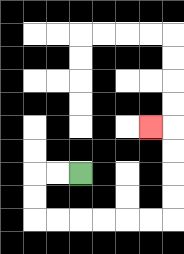{'start': '[3, 7]', 'end': '[6, 5]', 'path_directions': 'L,L,D,D,R,R,R,R,R,R,U,U,U,U,L', 'path_coordinates': '[[3, 7], [2, 7], [1, 7], [1, 8], [1, 9], [2, 9], [3, 9], [4, 9], [5, 9], [6, 9], [7, 9], [7, 8], [7, 7], [7, 6], [7, 5], [6, 5]]'}